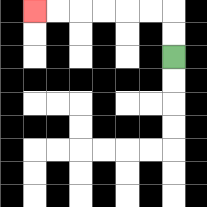{'start': '[7, 2]', 'end': '[1, 0]', 'path_directions': 'U,U,L,L,L,L,L,L', 'path_coordinates': '[[7, 2], [7, 1], [7, 0], [6, 0], [5, 0], [4, 0], [3, 0], [2, 0], [1, 0]]'}